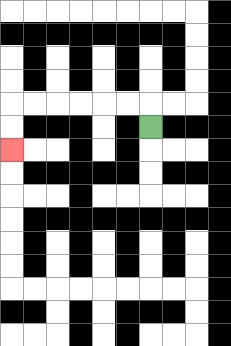{'start': '[6, 5]', 'end': '[0, 6]', 'path_directions': 'U,L,L,L,L,L,L,D,D', 'path_coordinates': '[[6, 5], [6, 4], [5, 4], [4, 4], [3, 4], [2, 4], [1, 4], [0, 4], [0, 5], [0, 6]]'}